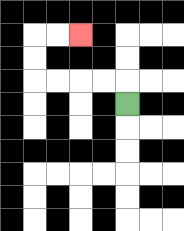{'start': '[5, 4]', 'end': '[3, 1]', 'path_directions': 'U,L,L,L,L,U,U,R,R', 'path_coordinates': '[[5, 4], [5, 3], [4, 3], [3, 3], [2, 3], [1, 3], [1, 2], [1, 1], [2, 1], [3, 1]]'}